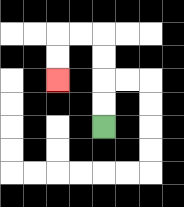{'start': '[4, 5]', 'end': '[2, 3]', 'path_directions': 'U,U,U,U,L,L,D,D', 'path_coordinates': '[[4, 5], [4, 4], [4, 3], [4, 2], [4, 1], [3, 1], [2, 1], [2, 2], [2, 3]]'}